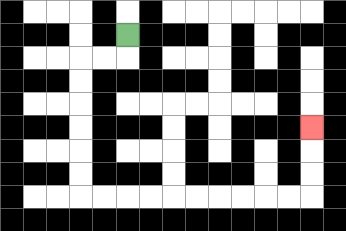{'start': '[5, 1]', 'end': '[13, 5]', 'path_directions': 'D,L,L,D,D,D,D,D,D,R,R,R,R,R,R,R,R,R,R,U,U,U', 'path_coordinates': '[[5, 1], [5, 2], [4, 2], [3, 2], [3, 3], [3, 4], [3, 5], [3, 6], [3, 7], [3, 8], [4, 8], [5, 8], [6, 8], [7, 8], [8, 8], [9, 8], [10, 8], [11, 8], [12, 8], [13, 8], [13, 7], [13, 6], [13, 5]]'}